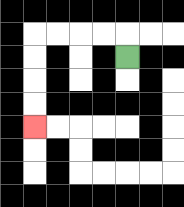{'start': '[5, 2]', 'end': '[1, 5]', 'path_directions': 'U,L,L,L,L,D,D,D,D', 'path_coordinates': '[[5, 2], [5, 1], [4, 1], [3, 1], [2, 1], [1, 1], [1, 2], [1, 3], [1, 4], [1, 5]]'}